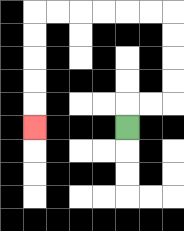{'start': '[5, 5]', 'end': '[1, 5]', 'path_directions': 'U,R,R,U,U,U,U,L,L,L,L,L,L,D,D,D,D,D', 'path_coordinates': '[[5, 5], [5, 4], [6, 4], [7, 4], [7, 3], [7, 2], [7, 1], [7, 0], [6, 0], [5, 0], [4, 0], [3, 0], [2, 0], [1, 0], [1, 1], [1, 2], [1, 3], [1, 4], [1, 5]]'}